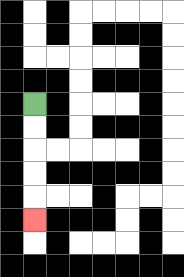{'start': '[1, 4]', 'end': '[1, 9]', 'path_directions': 'D,D,D,D,D', 'path_coordinates': '[[1, 4], [1, 5], [1, 6], [1, 7], [1, 8], [1, 9]]'}